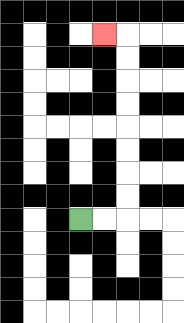{'start': '[3, 9]', 'end': '[4, 1]', 'path_directions': 'R,R,U,U,U,U,U,U,U,U,L', 'path_coordinates': '[[3, 9], [4, 9], [5, 9], [5, 8], [5, 7], [5, 6], [5, 5], [5, 4], [5, 3], [5, 2], [5, 1], [4, 1]]'}